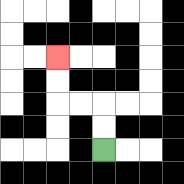{'start': '[4, 6]', 'end': '[2, 2]', 'path_directions': 'U,U,L,L,U,U', 'path_coordinates': '[[4, 6], [4, 5], [4, 4], [3, 4], [2, 4], [2, 3], [2, 2]]'}